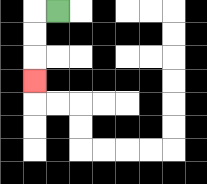{'start': '[2, 0]', 'end': '[1, 3]', 'path_directions': 'L,D,D,D', 'path_coordinates': '[[2, 0], [1, 0], [1, 1], [1, 2], [1, 3]]'}